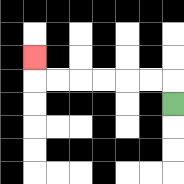{'start': '[7, 4]', 'end': '[1, 2]', 'path_directions': 'U,L,L,L,L,L,L,U', 'path_coordinates': '[[7, 4], [7, 3], [6, 3], [5, 3], [4, 3], [3, 3], [2, 3], [1, 3], [1, 2]]'}